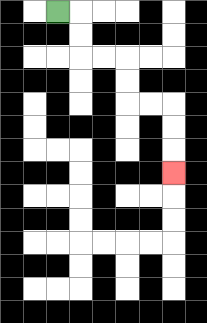{'start': '[2, 0]', 'end': '[7, 7]', 'path_directions': 'R,D,D,R,R,D,D,R,R,D,D,D', 'path_coordinates': '[[2, 0], [3, 0], [3, 1], [3, 2], [4, 2], [5, 2], [5, 3], [5, 4], [6, 4], [7, 4], [7, 5], [7, 6], [7, 7]]'}